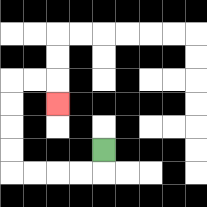{'start': '[4, 6]', 'end': '[2, 4]', 'path_directions': 'D,L,L,L,L,U,U,U,U,R,R,D', 'path_coordinates': '[[4, 6], [4, 7], [3, 7], [2, 7], [1, 7], [0, 7], [0, 6], [0, 5], [0, 4], [0, 3], [1, 3], [2, 3], [2, 4]]'}